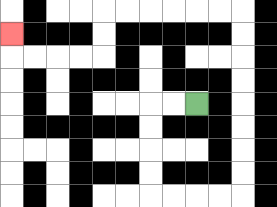{'start': '[8, 4]', 'end': '[0, 1]', 'path_directions': 'L,L,D,D,D,D,R,R,R,R,U,U,U,U,U,U,U,U,L,L,L,L,L,L,D,D,L,L,L,L,U', 'path_coordinates': '[[8, 4], [7, 4], [6, 4], [6, 5], [6, 6], [6, 7], [6, 8], [7, 8], [8, 8], [9, 8], [10, 8], [10, 7], [10, 6], [10, 5], [10, 4], [10, 3], [10, 2], [10, 1], [10, 0], [9, 0], [8, 0], [7, 0], [6, 0], [5, 0], [4, 0], [4, 1], [4, 2], [3, 2], [2, 2], [1, 2], [0, 2], [0, 1]]'}